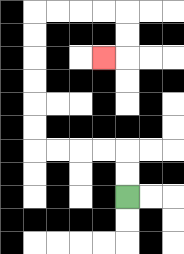{'start': '[5, 8]', 'end': '[4, 2]', 'path_directions': 'U,U,L,L,L,L,U,U,U,U,U,U,R,R,R,R,D,D,L', 'path_coordinates': '[[5, 8], [5, 7], [5, 6], [4, 6], [3, 6], [2, 6], [1, 6], [1, 5], [1, 4], [1, 3], [1, 2], [1, 1], [1, 0], [2, 0], [3, 0], [4, 0], [5, 0], [5, 1], [5, 2], [4, 2]]'}